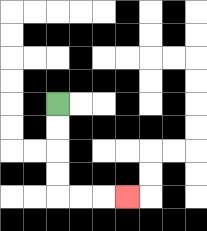{'start': '[2, 4]', 'end': '[5, 8]', 'path_directions': 'D,D,D,D,R,R,R', 'path_coordinates': '[[2, 4], [2, 5], [2, 6], [2, 7], [2, 8], [3, 8], [4, 8], [5, 8]]'}